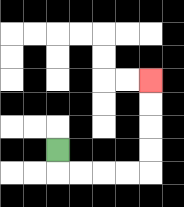{'start': '[2, 6]', 'end': '[6, 3]', 'path_directions': 'D,R,R,R,R,U,U,U,U', 'path_coordinates': '[[2, 6], [2, 7], [3, 7], [4, 7], [5, 7], [6, 7], [6, 6], [6, 5], [6, 4], [6, 3]]'}